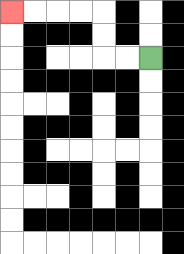{'start': '[6, 2]', 'end': '[0, 0]', 'path_directions': 'L,L,U,U,L,L,L,L', 'path_coordinates': '[[6, 2], [5, 2], [4, 2], [4, 1], [4, 0], [3, 0], [2, 0], [1, 0], [0, 0]]'}